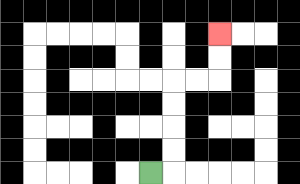{'start': '[6, 7]', 'end': '[9, 1]', 'path_directions': 'R,U,U,U,U,R,R,U,U', 'path_coordinates': '[[6, 7], [7, 7], [7, 6], [7, 5], [7, 4], [7, 3], [8, 3], [9, 3], [9, 2], [9, 1]]'}